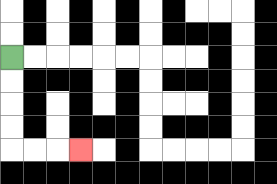{'start': '[0, 2]', 'end': '[3, 6]', 'path_directions': 'D,D,D,D,R,R,R', 'path_coordinates': '[[0, 2], [0, 3], [0, 4], [0, 5], [0, 6], [1, 6], [2, 6], [3, 6]]'}